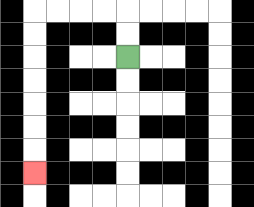{'start': '[5, 2]', 'end': '[1, 7]', 'path_directions': 'U,U,L,L,L,L,D,D,D,D,D,D,D', 'path_coordinates': '[[5, 2], [5, 1], [5, 0], [4, 0], [3, 0], [2, 0], [1, 0], [1, 1], [1, 2], [1, 3], [1, 4], [1, 5], [1, 6], [1, 7]]'}